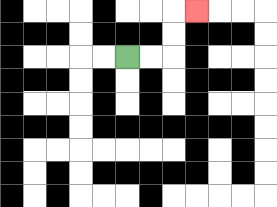{'start': '[5, 2]', 'end': '[8, 0]', 'path_directions': 'R,R,U,U,R', 'path_coordinates': '[[5, 2], [6, 2], [7, 2], [7, 1], [7, 0], [8, 0]]'}